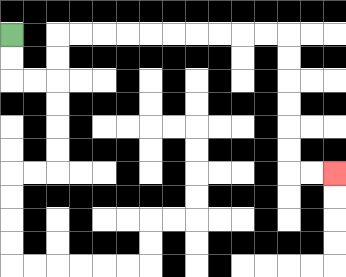{'start': '[0, 1]', 'end': '[14, 7]', 'path_directions': 'D,D,R,R,U,U,R,R,R,R,R,R,R,R,R,R,D,D,D,D,D,D,R,R', 'path_coordinates': '[[0, 1], [0, 2], [0, 3], [1, 3], [2, 3], [2, 2], [2, 1], [3, 1], [4, 1], [5, 1], [6, 1], [7, 1], [8, 1], [9, 1], [10, 1], [11, 1], [12, 1], [12, 2], [12, 3], [12, 4], [12, 5], [12, 6], [12, 7], [13, 7], [14, 7]]'}